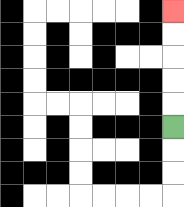{'start': '[7, 5]', 'end': '[7, 0]', 'path_directions': 'U,U,U,U,U', 'path_coordinates': '[[7, 5], [7, 4], [7, 3], [7, 2], [7, 1], [7, 0]]'}